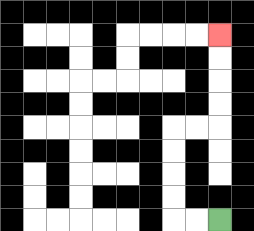{'start': '[9, 9]', 'end': '[9, 1]', 'path_directions': 'L,L,U,U,U,U,R,R,U,U,U,U', 'path_coordinates': '[[9, 9], [8, 9], [7, 9], [7, 8], [7, 7], [7, 6], [7, 5], [8, 5], [9, 5], [9, 4], [9, 3], [9, 2], [9, 1]]'}